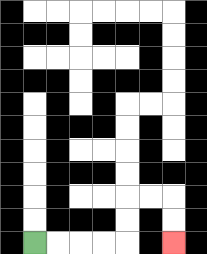{'start': '[1, 10]', 'end': '[7, 10]', 'path_directions': 'R,R,R,R,U,U,R,R,D,D', 'path_coordinates': '[[1, 10], [2, 10], [3, 10], [4, 10], [5, 10], [5, 9], [5, 8], [6, 8], [7, 8], [7, 9], [7, 10]]'}